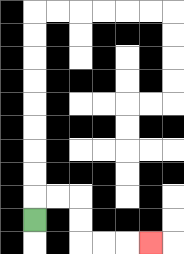{'start': '[1, 9]', 'end': '[6, 10]', 'path_directions': 'U,R,R,D,D,R,R,R', 'path_coordinates': '[[1, 9], [1, 8], [2, 8], [3, 8], [3, 9], [3, 10], [4, 10], [5, 10], [6, 10]]'}